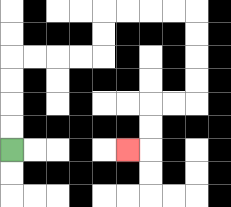{'start': '[0, 6]', 'end': '[5, 6]', 'path_directions': 'U,U,U,U,R,R,R,R,U,U,R,R,R,R,D,D,D,D,L,L,D,D,L', 'path_coordinates': '[[0, 6], [0, 5], [0, 4], [0, 3], [0, 2], [1, 2], [2, 2], [3, 2], [4, 2], [4, 1], [4, 0], [5, 0], [6, 0], [7, 0], [8, 0], [8, 1], [8, 2], [8, 3], [8, 4], [7, 4], [6, 4], [6, 5], [6, 6], [5, 6]]'}